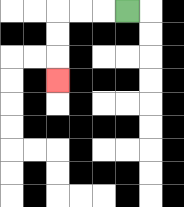{'start': '[5, 0]', 'end': '[2, 3]', 'path_directions': 'L,L,L,D,D,D', 'path_coordinates': '[[5, 0], [4, 0], [3, 0], [2, 0], [2, 1], [2, 2], [2, 3]]'}